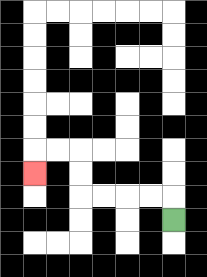{'start': '[7, 9]', 'end': '[1, 7]', 'path_directions': 'U,L,L,L,L,U,U,L,L,D', 'path_coordinates': '[[7, 9], [7, 8], [6, 8], [5, 8], [4, 8], [3, 8], [3, 7], [3, 6], [2, 6], [1, 6], [1, 7]]'}